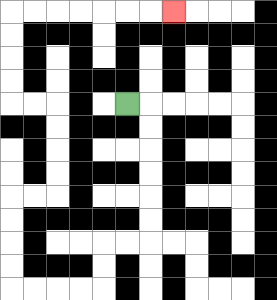{'start': '[5, 4]', 'end': '[7, 0]', 'path_directions': 'R,D,D,D,D,D,D,L,L,D,D,L,L,L,L,U,U,U,U,R,R,U,U,U,U,L,L,U,U,U,U,R,R,R,R,R,R,R', 'path_coordinates': '[[5, 4], [6, 4], [6, 5], [6, 6], [6, 7], [6, 8], [6, 9], [6, 10], [5, 10], [4, 10], [4, 11], [4, 12], [3, 12], [2, 12], [1, 12], [0, 12], [0, 11], [0, 10], [0, 9], [0, 8], [1, 8], [2, 8], [2, 7], [2, 6], [2, 5], [2, 4], [1, 4], [0, 4], [0, 3], [0, 2], [0, 1], [0, 0], [1, 0], [2, 0], [3, 0], [4, 0], [5, 0], [6, 0], [7, 0]]'}